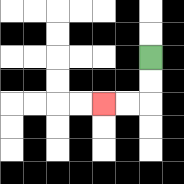{'start': '[6, 2]', 'end': '[4, 4]', 'path_directions': 'D,D,L,L', 'path_coordinates': '[[6, 2], [6, 3], [6, 4], [5, 4], [4, 4]]'}